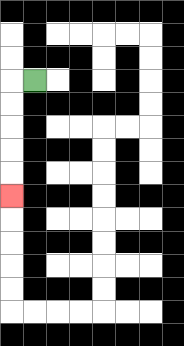{'start': '[1, 3]', 'end': '[0, 8]', 'path_directions': 'L,D,D,D,D,D', 'path_coordinates': '[[1, 3], [0, 3], [0, 4], [0, 5], [0, 6], [0, 7], [0, 8]]'}